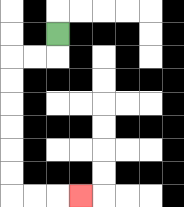{'start': '[2, 1]', 'end': '[3, 8]', 'path_directions': 'D,L,L,D,D,D,D,D,D,R,R,R', 'path_coordinates': '[[2, 1], [2, 2], [1, 2], [0, 2], [0, 3], [0, 4], [0, 5], [0, 6], [0, 7], [0, 8], [1, 8], [2, 8], [3, 8]]'}